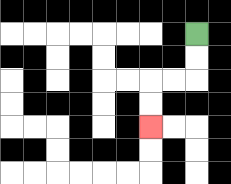{'start': '[8, 1]', 'end': '[6, 5]', 'path_directions': 'D,D,L,L,D,D', 'path_coordinates': '[[8, 1], [8, 2], [8, 3], [7, 3], [6, 3], [6, 4], [6, 5]]'}